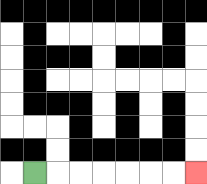{'start': '[1, 7]', 'end': '[8, 7]', 'path_directions': 'R,R,R,R,R,R,R', 'path_coordinates': '[[1, 7], [2, 7], [3, 7], [4, 7], [5, 7], [6, 7], [7, 7], [8, 7]]'}